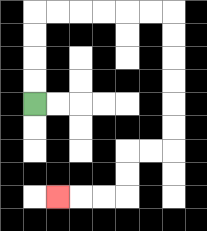{'start': '[1, 4]', 'end': '[2, 8]', 'path_directions': 'U,U,U,U,R,R,R,R,R,R,D,D,D,D,D,D,L,L,D,D,L,L,L', 'path_coordinates': '[[1, 4], [1, 3], [1, 2], [1, 1], [1, 0], [2, 0], [3, 0], [4, 0], [5, 0], [6, 0], [7, 0], [7, 1], [7, 2], [7, 3], [7, 4], [7, 5], [7, 6], [6, 6], [5, 6], [5, 7], [5, 8], [4, 8], [3, 8], [2, 8]]'}